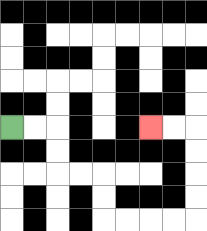{'start': '[0, 5]', 'end': '[6, 5]', 'path_directions': 'R,R,D,D,R,R,D,D,R,R,R,R,U,U,U,U,L,L', 'path_coordinates': '[[0, 5], [1, 5], [2, 5], [2, 6], [2, 7], [3, 7], [4, 7], [4, 8], [4, 9], [5, 9], [6, 9], [7, 9], [8, 9], [8, 8], [8, 7], [8, 6], [8, 5], [7, 5], [6, 5]]'}